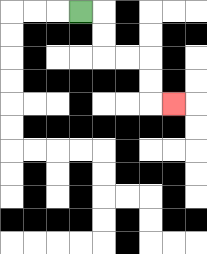{'start': '[3, 0]', 'end': '[7, 4]', 'path_directions': 'R,D,D,R,R,D,D,R', 'path_coordinates': '[[3, 0], [4, 0], [4, 1], [4, 2], [5, 2], [6, 2], [6, 3], [6, 4], [7, 4]]'}